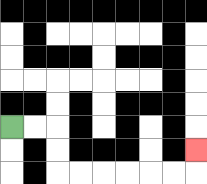{'start': '[0, 5]', 'end': '[8, 6]', 'path_directions': 'R,R,D,D,R,R,R,R,R,R,U', 'path_coordinates': '[[0, 5], [1, 5], [2, 5], [2, 6], [2, 7], [3, 7], [4, 7], [5, 7], [6, 7], [7, 7], [8, 7], [8, 6]]'}